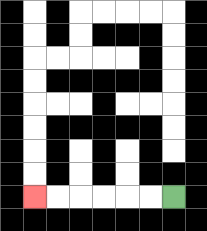{'start': '[7, 8]', 'end': '[1, 8]', 'path_directions': 'L,L,L,L,L,L', 'path_coordinates': '[[7, 8], [6, 8], [5, 8], [4, 8], [3, 8], [2, 8], [1, 8]]'}